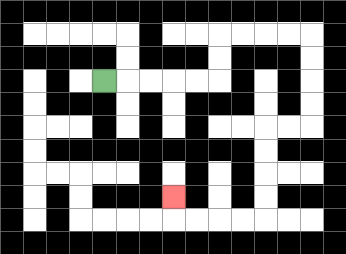{'start': '[4, 3]', 'end': '[7, 8]', 'path_directions': 'R,R,R,R,R,U,U,R,R,R,R,D,D,D,D,L,L,D,D,D,D,L,L,L,L,U', 'path_coordinates': '[[4, 3], [5, 3], [6, 3], [7, 3], [8, 3], [9, 3], [9, 2], [9, 1], [10, 1], [11, 1], [12, 1], [13, 1], [13, 2], [13, 3], [13, 4], [13, 5], [12, 5], [11, 5], [11, 6], [11, 7], [11, 8], [11, 9], [10, 9], [9, 9], [8, 9], [7, 9], [7, 8]]'}